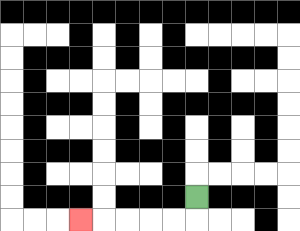{'start': '[8, 8]', 'end': '[3, 9]', 'path_directions': 'D,L,L,L,L,L', 'path_coordinates': '[[8, 8], [8, 9], [7, 9], [6, 9], [5, 9], [4, 9], [3, 9]]'}